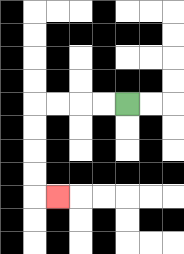{'start': '[5, 4]', 'end': '[2, 8]', 'path_directions': 'L,L,L,L,D,D,D,D,R', 'path_coordinates': '[[5, 4], [4, 4], [3, 4], [2, 4], [1, 4], [1, 5], [1, 6], [1, 7], [1, 8], [2, 8]]'}